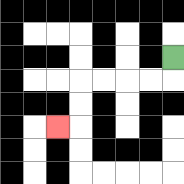{'start': '[7, 2]', 'end': '[2, 5]', 'path_directions': 'D,L,L,L,L,D,D,L', 'path_coordinates': '[[7, 2], [7, 3], [6, 3], [5, 3], [4, 3], [3, 3], [3, 4], [3, 5], [2, 5]]'}